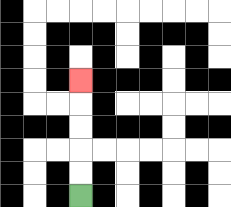{'start': '[3, 8]', 'end': '[3, 3]', 'path_directions': 'U,U,U,U,U', 'path_coordinates': '[[3, 8], [3, 7], [3, 6], [3, 5], [3, 4], [3, 3]]'}